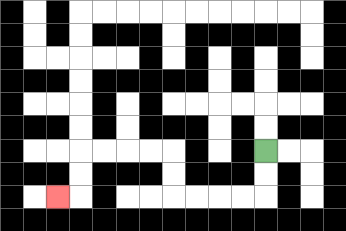{'start': '[11, 6]', 'end': '[2, 8]', 'path_directions': 'D,D,L,L,L,L,U,U,L,L,L,L,D,D,L', 'path_coordinates': '[[11, 6], [11, 7], [11, 8], [10, 8], [9, 8], [8, 8], [7, 8], [7, 7], [7, 6], [6, 6], [5, 6], [4, 6], [3, 6], [3, 7], [3, 8], [2, 8]]'}